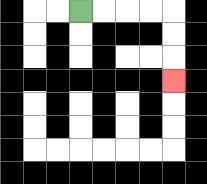{'start': '[3, 0]', 'end': '[7, 3]', 'path_directions': 'R,R,R,R,D,D,D', 'path_coordinates': '[[3, 0], [4, 0], [5, 0], [6, 0], [7, 0], [7, 1], [7, 2], [7, 3]]'}